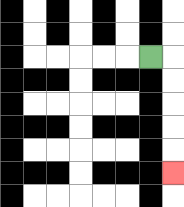{'start': '[6, 2]', 'end': '[7, 7]', 'path_directions': 'R,D,D,D,D,D', 'path_coordinates': '[[6, 2], [7, 2], [7, 3], [7, 4], [7, 5], [7, 6], [7, 7]]'}